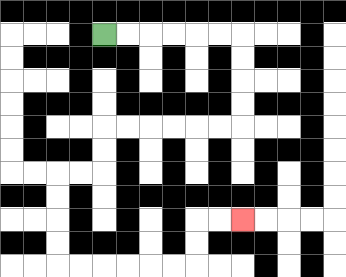{'start': '[4, 1]', 'end': '[10, 9]', 'path_directions': 'R,R,R,R,R,R,D,D,D,D,L,L,L,L,L,L,D,D,L,L,D,D,D,D,R,R,R,R,R,R,U,U,R,R', 'path_coordinates': '[[4, 1], [5, 1], [6, 1], [7, 1], [8, 1], [9, 1], [10, 1], [10, 2], [10, 3], [10, 4], [10, 5], [9, 5], [8, 5], [7, 5], [6, 5], [5, 5], [4, 5], [4, 6], [4, 7], [3, 7], [2, 7], [2, 8], [2, 9], [2, 10], [2, 11], [3, 11], [4, 11], [5, 11], [6, 11], [7, 11], [8, 11], [8, 10], [8, 9], [9, 9], [10, 9]]'}